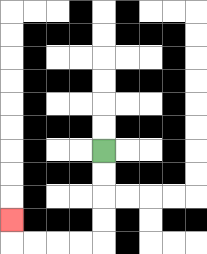{'start': '[4, 6]', 'end': '[0, 9]', 'path_directions': 'D,D,D,D,L,L,L,L,U', 'path_coordinates': '[[4, 6], [4, 7], [4, 8], [4, 9], [4, 10], [3, 10], [2, 10], [1, 10], [0, 10], [0, 9]]'}